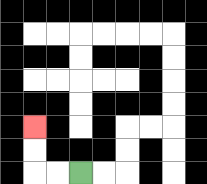{'start': '[3, 7]', 'end': '[1, 5]', 'path_directions': 'L,L,U,U', 'path_coordinates': '[[3, 7], [2, 7], [1, 7], [1, 6], [1, 5]]'}